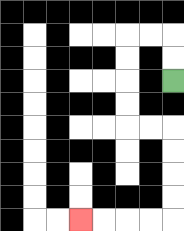{'start': '[7, 3]', 'end': '[3, 9]', 'path_directions': 'U,U,L,L,D,D,D,D,R,R,D,D,D,D,L,L,L,L', 'path_coordinates': '[[7, 3], [7, 2], [7, 1], [6, 1], [5, 1], [5, 2], [5, 3], [5, 4], [5, 5], [6, 5], [7, 5], [7, 6], [7, 7], [7, 8], [7, 9], [6, 9], [5, 9], [4, 9], [3, 9]]'}